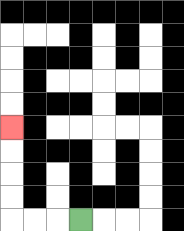{'start': '[3, 9]', 'end': '[0, 5]', 'path_directions': 'L,L,L,U,U,U,U', 'path_coordinates': '[[3, 9], [2, 9], [1, 9], [0, 9], [0, 8], [0, 7], [0, 6], [0, 5]]'}